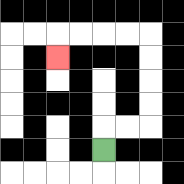{'start': '[4, 6]', 'end': '[2, 2]', 'path_directions': 'U,R,R,U,U,U,U,L,L,L,L,D', 'path_coordinates': '[[4, 6], [4, 5], [5, 5], [6, 5], [6, 4], [6, 3], [6, 2], [6, 1], [5, 1], [4, 1], [3, 1], [2, 1], [2, 2]]'}